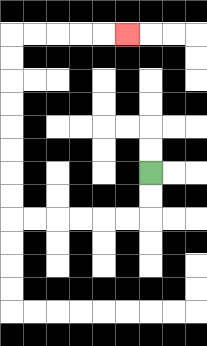{'start': '[6, 7]', 'end': '[5, 1]', 'path_directions': 'D,D,L,L,L,L,L,L,U,U,U,U,U,U,U,U,R,R,R,R,R', 'path_coordinates': '[[6, 7], [6, 8], [6, 9], [5, 9], [4, 9], [3, 9], [2, 9], [1, 9], [0, 9], [0, 8], [0, 7], [0, 6], [0, 5], [0, 4], [0, 3], [0, 2], [0, 1], [1, 1], [2, 1], [3, 1], [4, 1], [5, 1]]'}